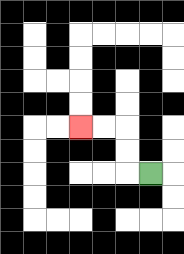{'start': '[6, 7]', 'end': '[3, 5]', 'path_directions': 'L,U,U,L,L', 'path_coordinates': '[[6, 7], [5, 7], [5, 6], [5, 5], [4, 5], [3, 5]]'}